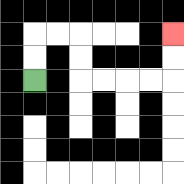{'start': '[1, 3]', 'end': '[7, 1]', 'path_directions': 'U,U,R,R,D,D,R,R,R,R,U,U', 'path_coordinates': '[[1, 3], [1, 2], [1, 1], [2, 1], [3, 1], [3, 2], [3, 3], [4, 3], [5, 3], [6, 3], [7, 3], [7, 2], [7, 1]]'}